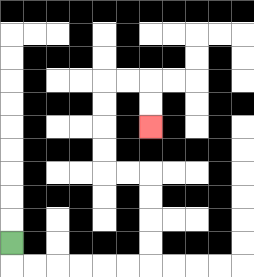{'start': '[0, 10]', 'end': '[6, 5]', 'path_directions': 'D,R,R,R,R,R,R,U,U,U,U,L,L,U,U,U,U,R,R,D,D', 'path_coordinates': '[[0, 10], [0, 11], [1, 11], [2, 11], [3, 11], [4, 11], [5, 11], [6, 11], [6, 10], [6, 9], [6, 8], [6, 7], [5, 7], [4, 7], [4, 6], [4, 5], [4, 4], [4, 3], [5, 3], [6, 3], [6, 4], [6, 5]]'}